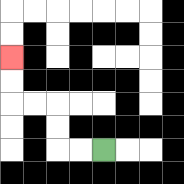{'start': '[4, 6]', 'end': '[0, 2]', 'path_directions': 'L,L,U,U,L,L,U,U', 'path_coordinates': '[[4, 6], [3, 6], [2, 6], [2, 5], [2, 4], [1, 4], [0, 4], [0, 3], [0, 2]]'}